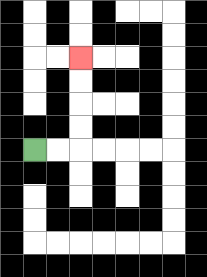{'start': '[1, 6]', 'end': '[3, 2]', 'path_directions': 'R,R,U,U,U,U', 'path_coordinates': '[[1, 6], [2, 6], [3, 6], [3, 5], [3, 4], [3, 3], [3, 2]]'}